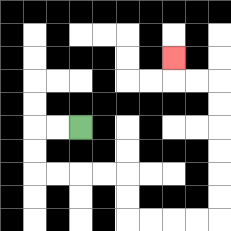{'start': '[3, 5]', 'end': '[7, 2]', 'path_directions': 'L,L,D,D,R,R,R,R,D,D,R,R,R,R,U,U,U,U,U,U,L,L,U', 'path_coordinates': '[[3, 5], [2, 5], [1, 5], [1, 6], [1, 7], [2, 7], [3, 7], [4, 7], [5, 7], [5, 8], [5, 9], [6, 9], [7, 9], [8, 9], [9, 9], [9, 8], [9, 7], [9, 6], [9, 5], [9, 4], [9, 3], [8, 3], [7, 3], [7, 2]]'}